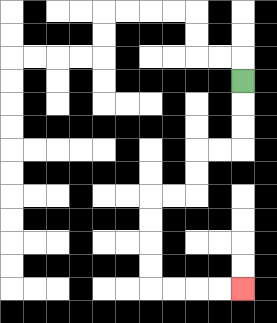{'start': '[10, 3]', 'end': '[10, 12]', 'path_directions': 'D,D,D,L,L,D,D,L,L,D,D,D,D,R,R,R,R', 'path_coordinates': '[[10, 3], [10, 4], [10, 5], [10, 6], [9, 6], [8, 6], [8, 7], [8, 8], [7, 8], [6, 8], [6, 9], [6, 10], [6, 11], [6, 12], [7, 12], [8, 12], [9, 12], [10, 12]]'}